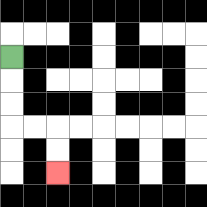{'start': '[0, 2]', 'end': '[2, 7]', 'path_directions': 'D,D,D,R,R,D,D', 'path_coordinates': '[[0, 2], [0, 3], [0, 4], [0, 5], [1, 5], [2, 5], [2, 6], [2, 7]]'}